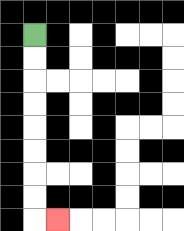{'start': '[1, 1]', 'end': '[2, 9]', 'path_directions': 'D,D,D,D,D,D,D,D,R', 'path_coordinates': '[[1, 1], [1, 2], [1, 3], [1, 4], [1, 5], [1, 6], [1, 7], [1, 8], [1, 9], [2, 9]]'}